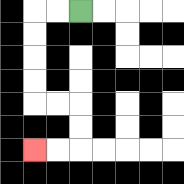{'start': '[3, 0]', 'end': '[1, 6]', 'path_directions': 'L,L,D,D,D,D,R,R,D,D,L,L', 'path_coordinates': '[[3, 0], [2, 0], [1, 0], [1, 1], [1, 2], [1, 3], [1, 4], [2, 4], [3, 4], [3, 5], [3, 6], [2, 6], [1, 6]]'}